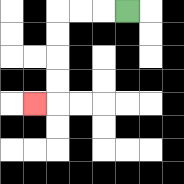{'start': '[5, 0]', 'end': '[1, 4]', 'path_directions': 'L,L,L,D,D,D,D,L', 'path_coordinates': '[[5, 0], [4, 0], [3, 0], [2, 0], [2, 1], [2, 2], [2, 3], [2, 4], [1, 4]]'}